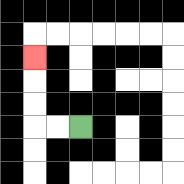{'start': '[3, 5]', 'end': '[1, 2]', 'path_directions': 'L,L,U,U,U', 'path_coordinates': '[[3, 5], [2, 5], [1, 5], [1, 4], [1, 3], [1, 2]]'}